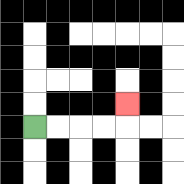{'start': '[1, 5]', 'end': '[5, 4]', 'path_directions': 'R,R,R,R,U', 'path_coordinates': '[[1, 5], [2, 5], [3, 5], [4, 5], [5, 5], [5, 4]]'}